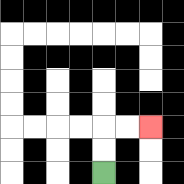{'start': '[4, 7]', 'end': '[6, 5]', 'path_directions': 'U,U,R,R', 'path_coordinates': '[[4, 7], [4, 6], [4, 5], [5, 5], [6, 5]]'}